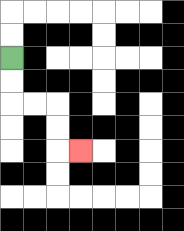{'start': '[0, 2]', 'end': '[3, 6]', 'path_directions': 'D,D,R,R,D,D,R', 'path_coordinates': '[[0, 2], [0, 3], [0, 4], [1, 4], [2, 4], [2, 5], [2, 6], [3, 6]]'}